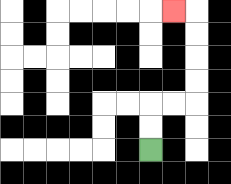{'start': '[6, 6]', 'end': '[7, 0]', 'path_directions': 'U,U,R,R,U,U,U,U,L', 'path_coordinates': '[[6, 6], [6, 5], [6, 4], [7, 4], [8, 4], [8, 3], [8, 2], [8, 1], [8, 0], [7, 0]]'}